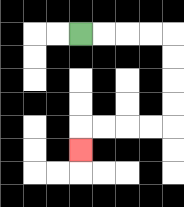{'start': '[3, 1]', 'end': '[3, 6]', 'path_directions': 'R,R,R,R,D,D,D,D,L,L,L,L,D', 'path_coordinates': '[[3, 1], [4, 1], [5, 1], [6, 1], [7, 1], [7, 2], [7, 3], [7, 4], [7, 5], [6, 5], [5, 5], [4, 5], [3, 5], [3, 6]]'}